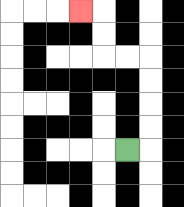{'start': '[5, 6]', 'end': '[3, 0]', 'path_directions': 'R,U,U,U,U,L,L,U,U,L', 'path_coordinates': '[[5, 6], [6, 6], [6, 5], [6, 4], [6, 3], [6, 2], [5, 2], [4, 2], [4, 1], [4, 0], [3, 0]]'}